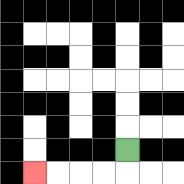{'start': '[5, 6]', 'end': '[1, 7]', 'path_directions': 'D,L,L,L,L', 'path_coordinates': '[[5, 6], [5, 7], [4, 7], [3, 7], [2, 7], [1, 7]]'}